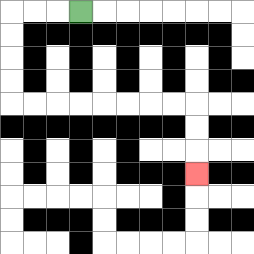{'start': '[3, 0]', 'end': '[8, 7]', 'path_directions': 'L,L,L,D,D,D,D,R,R,R,R,R,R,R,R,D,D,D', 'path_coordinates': '[[3, 0], [2, 0], [1, 0], [0, 0], [0, 1], [0, 2], [0, 3], [0, 4], [1, 4], [2, 4], [3, 4], [4, 4], [5, 4], [6, 4], [7, 4], [8, 4], [8, 5], [8, 6], [8, 7]]'}